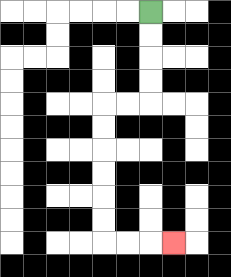{'start': '[6, 0]', 'end': '[7, 10]', 'path_directions': 'D,D,D,D,L,L,D,D,D,D,D,D,R,R,R', 'path_coordinates': '[[6, 0], [6, 1], [6, 2], [6, 3], [6, 4], [5, 4], [4, 4], [4, 5], [4, 6], [4, 7], [4, 8], [4, 9], [4, 10], [5, 10], [6, 10], [7, 10]]'}